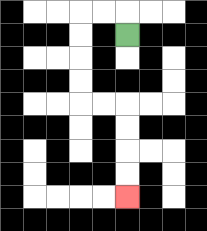{'start': '[5, 1]', 'end': '[5, 8]', 'path_directions': 'U,L,L,D,D,D,D,R,R,D,D,D,D', 'path_coordinates': '[[5, 1], [5, 0], [4, 0], [3, 0], [3, 1], [3, 2], [3, 3], [3, 4], [4, 4], [5, 4], [5, 5], [5, 6], [5, 7], [5, 8]]'}